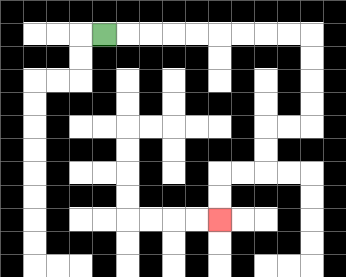{'start': '[4, 1]', 'end': '[9, 9]', 'path_directions': 'R,R,R,R,R,R,R,R,R,D,D,D,D,L,L,D,D,L,L,D,D', 'path_coordinates': '[[4, 1], [5, 1], [6, 1], [7, 1], [8, 1], [9, 1], [10, 1], [11, 1], [12, 1], [13, 1], [13, 2], [13, 3], [13, 4], [13, 5], [12, 5], [11, 5], [11, 6], [11, 7], [10, 7], [9, 7], [9, 8], [9, 9]]'}